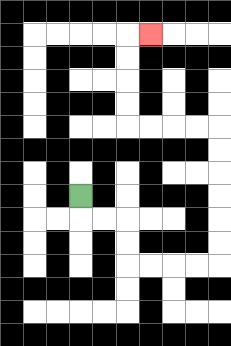{'start': '[3, 8]', 'end': '[6, 1]', 'path_directions': 'D,R,R,D,D,R,R,R,R,U,U,U,U,U,U,L,L,L,L,U,U,U,U,R', 'path_coordinates': '[[3, 8], [3, 9], [4, 9], [5, 9], [5, 10], [5, 11], [6, 11], [7, 11], [8, 11], [9, 11], [9, 10], [9, 9], [9, 8], [9, 7], [9, 6], [9, 5], [8, 5], [7, 5], [6, 5], [5, 5], [5, 4], [5, 3], [5, 2], [5, 1], [6, 1]]'}